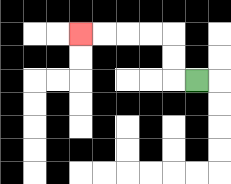{'start': '[8, 3]', 'end': '[3, 1]', 'path_directions': 'L,U,U,L,L,L,L', 'path_coordinates': '[[8, 3], [7, 3], [7, 2], [7, 1], [6, 1], [5, 1], [4, 1], [3, 1]]'}